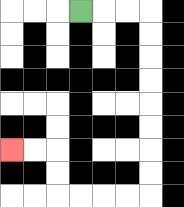{'start': '[3, 0]', 'end': '[0, 6]', 'path_directions': 'R,R,R,D,D,D,D,D,D,D,D,L,L,L,L,U,U,L,L', 'path_coordinates': '[[3, 0], [4, 0], [5, 0], [6, 0], [6, 1], [6, 2], [6, 3], [6, 4], [6, 5], [6, 6], [6, 7], [6, 8], [5, 8], [4, 8], [3, 8], [2, 8], [2, 7], [2, 6], [1, 6], [0, 6]]'}